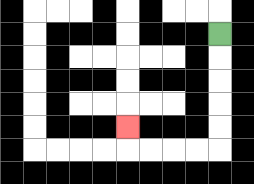{'start': '[9, 1]', 'end': '[5, 5]', 'path_directions': 'D,D,D,D,D,L,L,L,L,U', 'path_coordinates': '[[9, 1], [9, 2], [9, 3], [9, 4], [9, 5], [9, 6], [8, 6], [7, 6], [6, 6], [5, 6], [5, 5]]'}